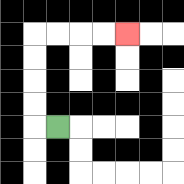{'start': '[2, 5]', 'end': '[5, 1]', 'path_directions': 'L,U,U,U,U,R,R,R,R', 'path_coordinates': '[[2, 5], [1, 5], [1, 4], [1, 3], [1, 2], [1, 1], [2, 1], [3, 1], [4, 1], [5, 1]]'}